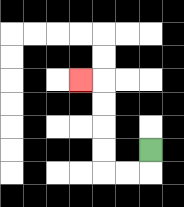{'start': '[6, 6]', 'end': '[3, 3]', 'path_directions': 'D,L,L,U,U,U,U,L', 'path_coordinates': '[[6, 6], [6, 7], [5, 7], [4, 7], [4, 6], [4, 5], [4, 4], [4, 3], [3, 3]]'}